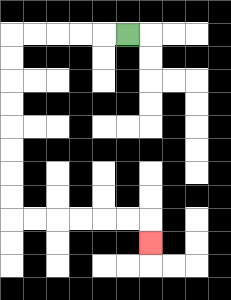{'start': '[5, 1]', 'end': '[6, 10]', 'path_directions': 'L,L,L,L,L,D,D,D,D,D,D,D,D,R,R,R,R,R,R,D', 'path_coordinates': '[[5, 1], [4, 1], [3, 1], [2, 1], [1, 1], [0, 1], [0, 2], [0, 3], [0, 4], [0, 5], [0, 6], [0, 7], [0, 8], [0, 9], [1, 9], [2, 9], [3, 9], [4, 9], [5, 9], [6, 9], [6, 10]]'}